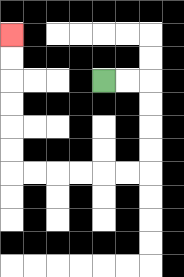{'start': '[4, 3]', 'end': '[0, 1]', 'path_directions': 'R,R,D,D,D,D,L,L,L,L,L,L,U,U,U,U,U,U', 'path_coordinates': '[[4, 3], [5, 3], [6, 3], [6, 4], [6, 5], [6, 6], [6, 7], [5, 7], [4, 7], [3, 7], [2, 7], [1, 7], [0, 7], [0, 6], [0, 5], [0, 4], [0, 3], [0, 2], [0, 1]]'}